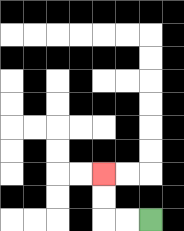{'start': '[6, 9]', 'end': '[4, 7]', 'path_directions': 'L,L,U,U', 'path_coordinates': '[[6, 9], [5, 9], [4, 9], [4, 8], [4, 7]]'}